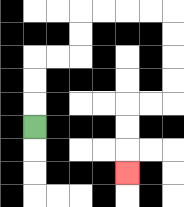{'start': '[1, 5]', 'end': '[5, 7]', 'path_directions': 'U,U,U,R,R,U,U,R,R,R,R,D,D,D,D,L,L,D,D,D', 'path_coordinates': '[[1, 5], [1, 4], [1, 3], [1, 2], [2, 2], [3, 2], [3, 1], [3, 0], [4, 0], [5, 0], [6, 0], [7, 0], [7, 1], [7, 2], [7, 3], [7, 4], [6, 4], [5, 4], [5, 5], [5, 6], [5, 7]]'}